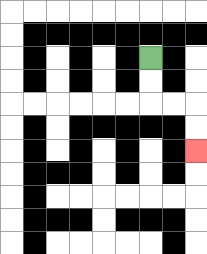{'start': '[6, 2]', 'end': '[8, 6]', 'path_directions': 'D,D,R,R,D,D', 'path_coordinates': '[[6, 2], [6, 3], [6, 4], [7, 4], [8, 4], [8, 5], [8, 6]]'}